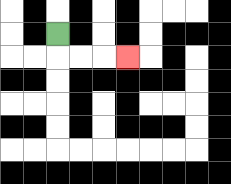{'start': '[2, 1]', 'end': '[5, 2]', 'path_directions': 'D,R,R,R', 'path_coordinates': '[[2, 1], [2, 2], [3, 2], [4, 2], [5, 2]]'}